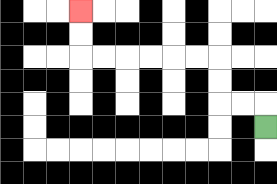{'start': '[11, 5]', 'end': '[3, 0]', 'path_directions': 'U,L,L,U,U,L,L,L,L,L,L,U,U', 'path_coordinates': '[[11, 5], [11, 4], [10, 4], [9, 4], [9, 3], [9, 2], [8, 2], [7, 2], [6, 2], [5, 2], [4, 2], [3, 2], [3, 1], [3, 0]]'}